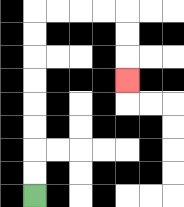{'start': '[1, 8]', 'end': '[5, 3]', 'path_directions': 'U,U,U,U,U,U,U,U,R,R,R,R,D,D,D', 'path_coordinates': '[[1, 8], [1, 7], [1, 6], [1, 5], [1, 4], [1, 3], [1, 2], [1, 1], [1, 0], [2, 0], [3, 0], [4, 0], [5, 0], [5, 1], [5, 2], [5, 3]]'}